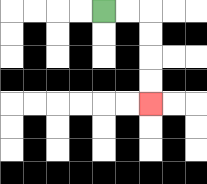{'start': '[4, 0]', 'end': '[6, 4]', 'path_directions': 'R,R,D,D,D,D', 'path_coordinates': '[[4, 0], [5, 0], [6, 0], [6, 1], [6, 2], [6, 3], [6, 4]]'}